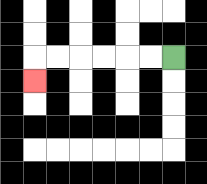{'start': '[7, 2]', 'end': '[1, 3]', 'path_directions': 'L,L,L,L,L,L,D', 'path_coordinates': '[[7, 2], [6, 2], [5, 2], [4, 2], [3, 2], [2, 2], [1, 2], [1, 3]]'}